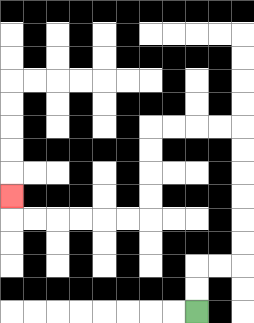{'start': '[8, 13]', 'end': '[0, 8]', 'path_directions': 'U,U,R,R,U,U,U,U,U,U,L,L,L,L,D,D,D,D,L,L,L,L,L,L,U', 'path_coordinates': '[[8, 13], [8, 12], [8, 11], [9, 11], [10, 11], [10, 10], [10, 9], [10, 8], [10, 7], [10, 6], [10, 5], [9, 5], [8, 5], [7, 5], [6, 5], [6, 6], [6, 7], [6, 8], [6, 9], [5, 9], [4, 9], [3, 9], [2, 9], [1, 9], [0, 9], [0, 8]]'}